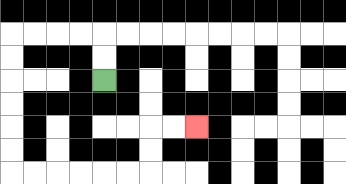{'start': '[4, 3]', 'end': '[8, 5]', 'path_directions': 'U,U,L,L,L,L,D,D,D,D,D,D,R,R,R,R,R,R,U,U,R,R', 'path_coordinates': '[[4, 3], [4, 2], [4, 1], [3, 1], [2, 1], [1, 1], [0, 1], [0, 2], [0, 3], [0, 4], [0, 5], [0, 6], [0, 7], [1, 7], [2, 7], [3, 7], [4, 7], [5, 7], [6, 7], [6, 6], [6, 5], [7, 5], [8, 5]]'}